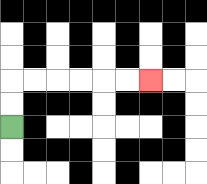{'start': '[0, 5]', 'end': '[6, 3]', 'path_directions': 'U,U,R,R,R,R,R,R', 'path_coordinates': '[[0, 5], [0, 4], [0, 3], [1, 3], [2, 3], [3, 3], [4, 3], [5, 3], [6, 3]]'}